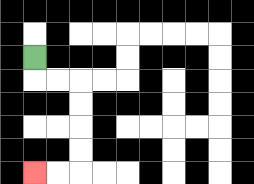{'start': '[1, 2]', 'end': '[1, 7]', 'path_directions': 'D,R,R,D,D,D,D,L,L', 'path_coordinates': '[[1, 2], [1, 3], [2, 3], [3, 3], [3, 4], [3, 5], [3, 6], [3, 7], [2, 7], [1, 7]]'}